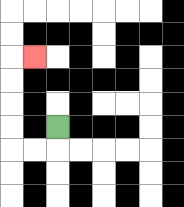{'start': '[2, 5]', 'end': '[1, 2]', 'path_directions': 'D,L,L,U,U,U,U,R', 'path_coordinates': '[[2, 5], [2, 6], [1, 6], [0, 6], [0, 5], [0, 4], [0, 3], [0, 2], [1, 2]]'}